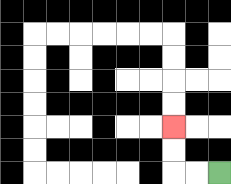{'start': '[9, 7]', 'end': '[7, 5]', 'path_directions': 'L,L,U,U', 'path_coordinates': '[[9, 7], [8, 7], [7, 7], [7, 6], [7, 5]]'}